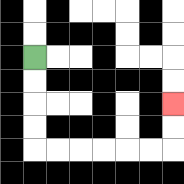{'start': '[1, 2]', 'end': '[7, 4]', 'path_directions': 'D,D,D,D,R,R,R,R,R,R,U,U', 'path_coordinates': '[[1, 2], [1, 3], [1, 4], [1, 5], [1, 6], [2, 6], [3, 6], [4, 6], [5, 6], [6, 6], [7, 6], [7, 5], [7, 4]]'}